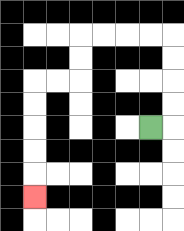{'start': '[6, 5]', 'end': '[1, 8]', 'path_directions': 'R,U,U,U,U,L,L,L,L,D,D,L,L,D,D,D,D,D', 'path_coordinates': '[[6, 5], [7, 5], [7, 4], [7, 3], [7, 2], [7, 1], [6, 1], [5, 1], [4, 1], [3, 1], [3, 2], [3, 3], [2, 3], [1, 3], [1, 4], [1, 5], [1, 6], [1, 7], [1, 8]]'}